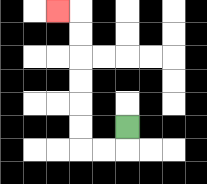{'start': '[5, 5]', 'end': '[2, 0]', 'path_directions': 'D,L,L,U,U,U,U,U,U,L', 'path_coordinates': '[[5, 5], [5, 6], [4, 6], [3, 6], [3, 5], [3, 4], [3, 3], [3, 2], [3, 1], [3, 0], [2, 0]]'}